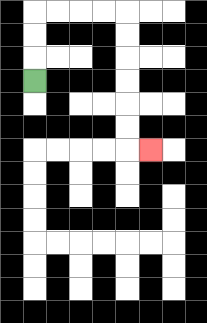{'start': '[1, 3]', 'end': '[6, 6]', 'path_directions': 'U,U,U,R,R,R,R,D,D,D,D,D,D,R', 'path_coordinates': '[[1, 3], [1, 2], [1, 1], [1, 0], [2, 0], [3, 0], [4, 0], [5, 0], [5, 1], [5, 2], [5, 3], [5, 4], [5, 5], [5, 6], [6, 6]]'}